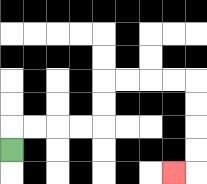{'start': '[0, 6]', 'end': '[7, 7]', 'path_directions': 'U,R,R,R,R,U,U,R,R,R,R,D,D,D,D,L', 'path_coordinates': '[[0, 6], [0, 5], [1, 5], [2, 5], [3, 5], [4, 5], [4, 4], [4, 3], [5, 3], [6, 3], [7, 3], [8, 3], [8, 4], [8, 5], [8, 6], [8, 7], [7, 7]]'}